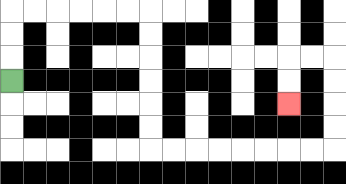{'start': '[0, 3]', 'end': '[12, 4]', 'path_directions': 'U,U,U,R,R,R,R,R,R,D,D,D,D,D,D,R,R,R,R,R,R,R,R,U,U,U,U,L,L,D,D', 'path_coordinates': '[[0, 3], [0, 2], [0, 1], [0, 0], [1, 0], [2, 0], [3, 0], [4, 0], [5, 0], [6, 0], [6, 1], [6, 2], [6, 3], [6, 4], [6, 5], [6, 6], [7, 6], [8, 6], [9, 6], [10, 6], [11, 6], [12, 6], [13, 6], [14, 6], [14, 5], [14, 4], [14, 3], [14, 2], [13, 2], [12, 2], [12, 3], [12, 4]]'}